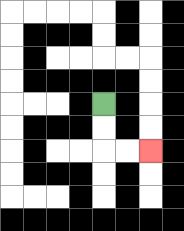{'start': '[4, 4]', 'end': '[6, 6]', 'path_directions': 'D,D,R,R', 'path_coordinates': '[[4, 4], [4, 5], [4, 6], [5, 6], [6, 6]]'}